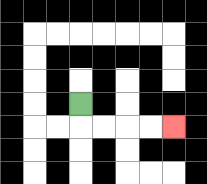{'start': '[3, 4]', 'end': '[7, 5]', 'path_directions': 'D,R,R,R,R', 'path_coordinates': '[[3, 4], [3, 5], [4, 5], [5, 5], [6, 5], [7, 5]]'}